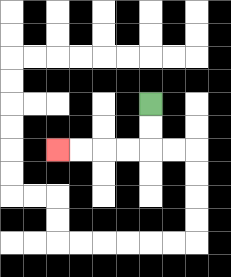{'start': '[6, 4]', 'end': '[2, 6]', 'path_directions': 'D,D,L,L,L,L', 'path_coordinates': '[[6, 4], [6, 5], [6, 6], [5, 6], [4, 6], [3, 6], [2, 6]]'}